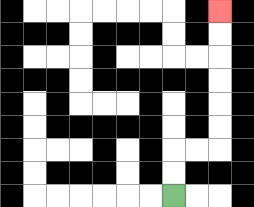{'start': '[7, 8]', 'end': '[9, 0]', 'path_directions': 'U,U,R,R,U,U,U,U,U,U', 'path_coordinates': '[[7, 8], [7, 7], [7, 6], [8, 6], [9, 6], [9, 5], [9, 4], [9, 3], [9, 2], [9, 1], [9, 0]]'}